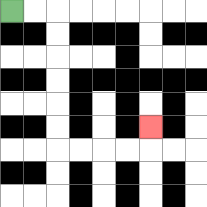{'start': '[0, 0]', 'end': '[6, 5]', 'path_directions': 'R,R,D,D,D,D,D,D,R,R,R,R,U', 'path_coordinates': '[[0, 0], [1, 0], [2, 0], [2, 1], [2, 2], [2, 3], [2, 4], [2, 5], [2, 6], [3, 6], [4, 6], [5, 6], [6, 6], [6, 5]]'}